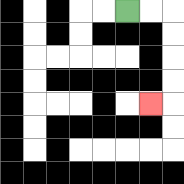{'start': '[5, 0]', 'end': '[6, 4]', 'path_directions': 'R,R,D,D,D,D,L', 'path_coordinates': '[[5, 0], [6, 0], [7, 0], [7, 1], [7, 2], [7, 3], [7, 4], [6, 4]]'}